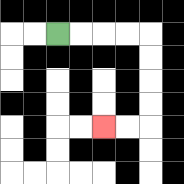{'start': '[2, 1]', 'end': '[4, 5]', 'path_directions': 'R,R,R,R,D,D,D,D,L,L', 'path_coordinates': '[[2, 1], [3, 1], [4, 1], [5, 1], [6, 1], [6, 2], [6, 3], [6, 4], [6, 5], [5, 5], [4, 5]]'}